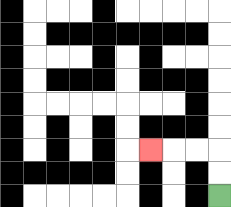{'start': '[9, 8]', 'end': '[6, 6]', 'path_directions': 'U,U,L,L,L', 'path_coordinates': '[[9, 8], [9, 7], [9, 6], [8, 6], [7, 6], [6, 6]]'}